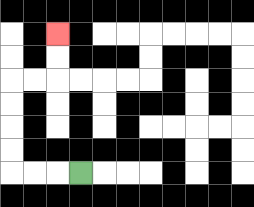{'start': '[3, 7]', 'end': '[2, 1]', 'path_directions': 'L,L,L,U,U,U,U,R,R,U,U', 'path_coordinates': '[[3, 7], [2, 7], [1, 7], [0, 7], [0, 6], [0, 5], [0, 4], [0, 3], [1, 3], [2, 3], [2, 2], [2, 1]]'}